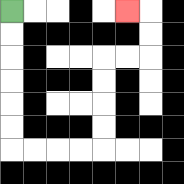{'start': '[0, 0]', 'end': '[5, 0]', 'path_directions': 'D,D,D,D,D,D,R,R,R,R,U,U,U,U,R,R,U,U,L', 'path_coordinates': '[[0, 0], [0, 1], [0, 2], [0, 3], [0, 4], [0, 5], [0, 6], [1, 6], [2, 6], [3, 6], [4, 6], [4, 5], [4, 4], [4, 3], [4, 2], [5, 2], [6, 2], [6, 1], [6, 0], [5, 0]]'}